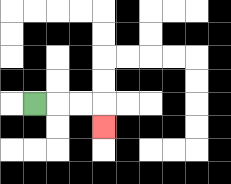{'start': '[1, 4]', 'end': '[4, 5]', 'path_directions': 'R,R,R,D', 'path_coordinates': '[[1, 4], [2, 4], [3, 4], [4, 4], [4, 5]]'}